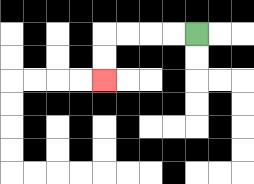{'start': '[8, 1]', 'end': '[4, 3]', 'path_directions': 'L,L,L,L,D,D', 'path_coordinates': '[[8, 1], [7, 1], [6, 1], [5, 1], [4, 1], [4, 2], [4, 3]]'}